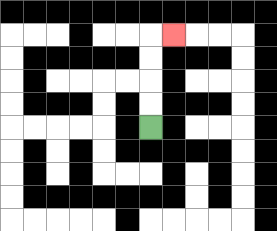{'start': '[6, 5]', 'end': '[7, 1]', 'path_directions': 'U,U,U,U,R', 'path_coordinates': '[[6, 5], [6, 4], [6, 3], [6, 2], [6, 1], [7, 1]]'}